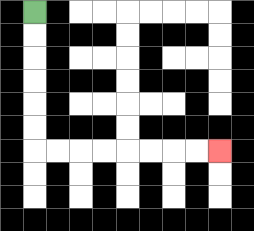{'start': '[1, 0]', 'end': '[9, 6]', 'path_directions': 'D,D,D,D,D,D,R,R,R,R,R,R,R,R', 'path_coordinates': '[[1, 0], [1, 1], [1, 2], [1, 3], [1, 4], [1, 5], [1, 6], [2, 6], [3, 6], [4, 6], [5, 6], [6, 6], [7, 6], [8, 6], [9, 6]]'}